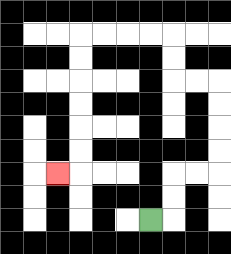{'start': '[6, 9]', 'end': '[2, 7]', 'path_directions': 'R,U,U,R,R,U,U,U,U,L,L,U,U,L,L,L,L,D,D,D,D,D,D,L', 'path_coordinates': '[[6, 9], [7, 9], [7, 8], [7, 7], [8, 7], [9, 7], [9, 6], [9, 5], [9, 4], [9, 3], [8, 3], [7, 3], [7, 2], [7, 1], [6, 1], [5, 1], [4, 1], [3, 1], [3, 2], [3, 3], [3, 4], [3, 5], [3, 6], [3, 7], [2, 7]]'}